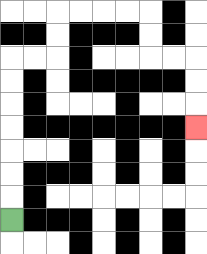{'start': '[0, 9]', 'end': '[8, 5]', 'path_directions': 'U,U,U,U,U,U,U,R,R,U,U,R,R,R,R,D,D,R,R,D,D,D', 'path_coordinates': '[[0, 9], [0, 8], [0, 7], [0, 6], [0, 5], [0, 4], [0, 3], [0, 2], [1, 2], [2, 2], [2, 1], [2, 0], [3, 0], [4, 0], [5, 0], [6, 0], [6, 1], [6, 2], [7, 2], [8, 2], [8, 3], [8, 4], [8, 5]]'}